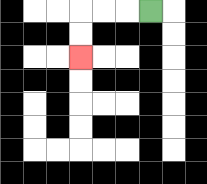{'start': '[6, 0]', 'end': '[3, 2]', 'path_directions': 'L,L,L,D,D', 'path_coordinates': '[[6, 0], [5, 0], [4, 0], [3, 0], [3, 1], [3, 2]]'}